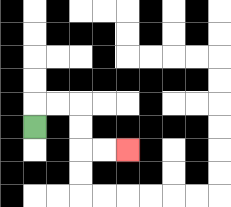{'start': '[1, 5]', 'end': '[5, 6]', 'path_directions': 'U,R,R,D,D,R,R', 'path_coordinates': '[[1, 5], [1, 4], [2, 4], [3, 4], [3, 5], [3, 6], [4, 6], [5, 6]]'}